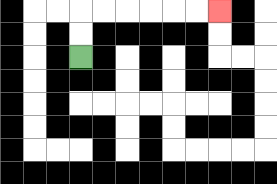{'start': '[3, 2]', 'end': '[9, 0]', 'path_directions': 'U,U,R,R,R,R,R,R', 'path_coordinates': '[[3, 2], [3, 1], [3, 0], [4, 0], [5, 0], [6, 0], [7, 0], [8, 0], [9, 0]]'}